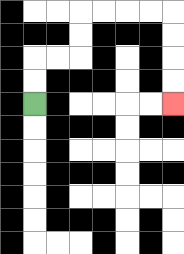{'start': '[1, 4]', 'end': '[7, 4]', 'path_directions': 'U,U,R,R,U,U,R,R,R,R,D,D,D,D', 'path_coordinates': '[[1, 4], [1, 3], [1, 2], [2, 2], [3, 2], [3, 1], [3, 0], [4, 0], [5, 0], [6, 0], [7, 0], [7, 1], [7, 2], [7, 3], [7, 4]]'}